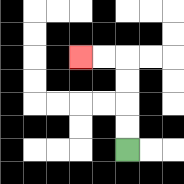{'start': '[5, 6]', 'end': '[3, 2]', 'path_directions': 'U,U,U,U,L,L', 'path_coordinates': '[[5, 6], [5, 5], [5, 4], [5, 3], [5, 2], [4, 2], [3, 2]]'}